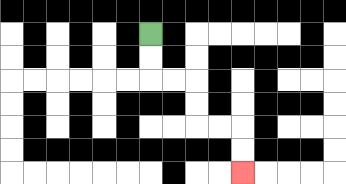{'start': '[6, 1]', 'end': '[10, 7]', 'path_directions': 'D,D,R,R,D,D,R,R,D,D', 'path_coordinates': '[[6, 1], [6, 2], [6, 3], [7, 3], [8, 3], [8, 4], [8, 5], [9, 5], [10, 5], [10, 6], [10, 7]]'}